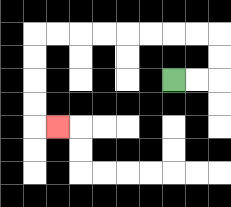{'start': '[7, 3]', 'end': '[2, 5]', 'path_directions': 'R,R,U,U,L,L,L,L,L,L,L,L,D,D,D,D,R', 'path_coordinates': '[[7, 3], [8, 3], [9, 3], [9, 2], [9, 1], [8, 1], [7, 1], [6, 1], [5, 1], [4, 1], [3, 1], [2, 1], [1, 1], [1, 2], [1, 3], [1, 4], [1, 5], [2, 5]]'}